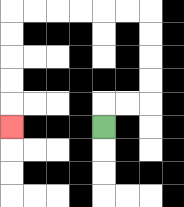{'start': '[4, 5]', 'end': '[0, 5]', 'path_directions': 'U,R,R,U,U,U,U,L,L,L,L,L,L,D,D,D,D,D', 'path_coordinates': '[[4, 5], [4, 4], [5, 4], [6, 4], [6, 3], [6, 2], [6, 1], [6, 0], [5, 0], [4, 0], [3, 0], [2, 0], [1, 0], [0, 0], [0, 1], [0, 2], [0, 3], [0, 4], [0, 5]]'}